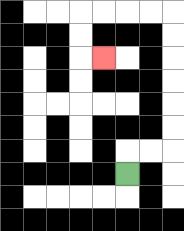{'start': '[5, 7]', 'end': '[4, 2]', 'path_directions': 'U,R,R,U,U,U,U,U,U,L,L,L,L,D,D,R', 'path_coordinates': '[[5, 7], [5, 6], [6, 6], [7, 6], [7, 5], [7, 4], [7, 3], [7, 2], [7, 1], [7, 0], [6, 0], [5, 0], [4, 0], [3, 0], [3, 1], [3, 2], [4, 2]]'}